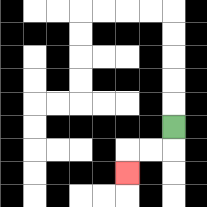{'start': '[7, 5]', 'end': '[5, 7]', 'path_directions': 'D,L,L,D', 'path_coordinates': '[[7, 5], [7, 6], [6, 6], [5, 6], [5, 7]]'}